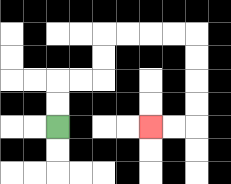{'start': '[2, 5]', 'end': '[6, 5]', 'path_directions': 'U,U,R,R,U,U,R,R,R,R,D,D,D,D,L,L', 'path_coordinates': '[[2, 5], [2, 4], [2, 3], [3, 3], [4, 3], [4, 2], [4, 1], [5, 1], [6, 1], [7, 1], [8, 1], [8, 2], [8, 3], [8, 4], [8, 5], [7, 5], [6, 5]]'}